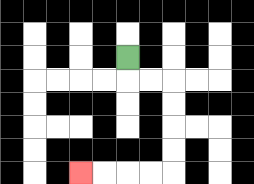{'start': '[5, 2]', 'end': '[3, 7]', 'path_directions': 'D,R,R,D,D,D,D,L,L,L,L', 'path_coordinates': '[[5, 2], [5, 3], [6, 3], [7, 3], [7, 4], [7, 5], [7, 6], [7, 7], [6, 7], [5, 7], [4, 7], [3, 7]]'}